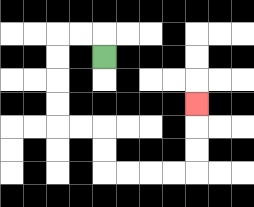{'start': '[4, 2]', 'end': '[8, 4]', 'path_directions': 'U,L,L,D,D,D,D,R,R,D,D,R,R,R,R,U,U,U', 'path_coordinates': '[[4, 2], [4, 1], [3, 1], [2, 1], [2, 2], [2, 3], [2, 4], [2, 5], [3, 5], [4, 5], [4, 6], [4, 7], [5, 7], [6, 7], [7, 7], [8, 7], [8, 6], [8, 5], [8, 4]]'}